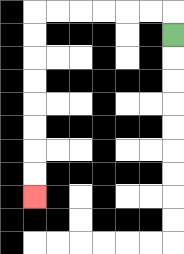{'start': '[7, 1]', 'end': '[1, 8]', 'path_directions': 'U,L,L,L,L,L,L,D,D,D,D,D,D,D,D', 'path_coordinates': '[[7, 1], [7, 0], [6, 0], [5, 0], [4, 0], [3, 0], [2, 0], [1, 0], [1, 1], [1, 2], [1, 3], [1, 4], [1, 5], [1, 6], [1, 7], [1, 8]]'}